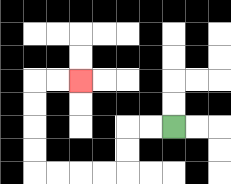{'start': '[7, 5]', 'end': '[3, 3]', 'path_directions': 'L,L,D,D,L,L,L,L,U,U,U,U,R,R', 'path_coordinates': '[[7, 5], [6, 5], [5, 5], [5, 6], [5, 7], [4, 7], [3, 7], [2, 7], [1, 7], [1, 6], [1, 5], [1, 4], [1, 3], [2, 3], [3, 3]]'}